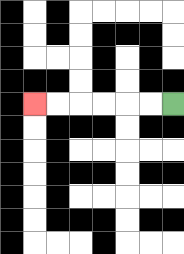{'start': '[7, 4]', 'end': '[1, 4]', 'path_directions': 'L,L,L,L,L,L', 'path_coordinates': '[[7, 4], [6, 4], [5, 4], [4, 4], [3, 4], [2, 4], [1, 4]]'}